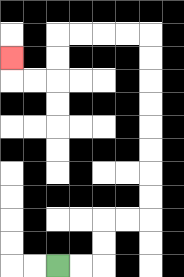{'start': '[2, 11]', 'end': '[0, 2]', 'path_directions': 'R,R,U,U,R,R,U,U,U,U,U,U,U,U,L,L,L,L,D,D,L,L,U', 'path_coordinates': '[[2, 11], [3, 11], [4, 11], [4, 10], [4, 9], [5, 9], [6, 9], [6, 8], [6, 7], [6, 6], [6, 5], [6, 4], [6, 3], [6, 2], [6, 1], [5, 1], [4, 1], [3, 1], [2, 1], [2, 2], [2, 3], [1, 3], [0, 3], [0, 2]]'}